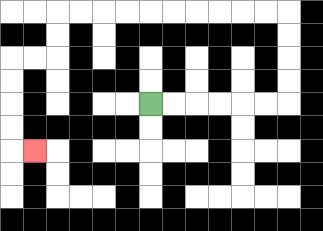{'start': '[6, 4]', 'end': '[1, 6]', 'path_directions': 'R,R,R,R,R,R,U,U,U,U,L,L,L,L,L,L,L,L,L,L,D,D,L,L,D,D,D,D,R', 'path_coordinates': '[[6, 4], [7, 4], [8, 4], [9, 4], [10, 4], [11, 4], [12, 4], [12, 3], [12, 2], [12, 1], [12, 0], [11, 0], [10, 0], [9, 0], [8, 0], [7, 0], [6, 0], [5, 0], [4, 0], [3, 0], [2, 0], [2, 1], [2, 2], [1, 2], [0, 2], [0, 3], [0, 4], [0, 5], [0, 6], [1, 6]]'}